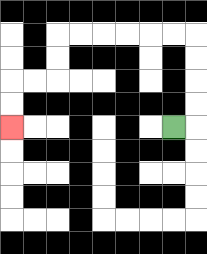{'start': '[7, 5]', 'end': '[0, 5]', 'path_directions': 'R,U,U,U,U,L,L,L,L,L,L,D,D,L,L,D,D', 'path_coordinates': '[[7, 5], [8, 5], [8, 4], [8, 3], [8, 2], [8, 1], [7, 1], [6, 1], [5, 1], [4, 1], [3, 1], [2, 1], [2, 2], [2, 3], [1, 3], [0, 3], [0, 4], [0, 5]]'}